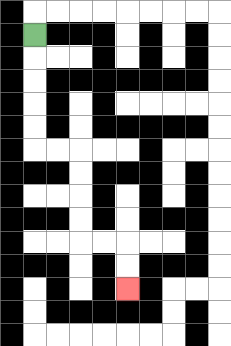{'start': '[1, 1]', 'end': '[5, 12]', 'path_directions': 'D,D,D,D,D,R,R,D,D,D,D,R,R,D,D', 'path_coordinates': '[[1, 1], [1, 2], [1, 3], [1, 4], [1, 5], [1, 6], [2, 6], [3, 6], [3, 7], [3, 8], [3, 9], [3, 10], [4, 10], [5, 10], [5, 11], [5, 12]]'}